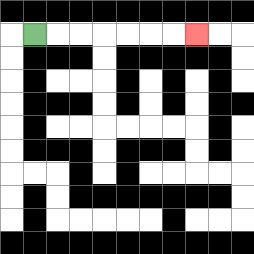{'start': '[1, 1]', 'end': '[8, 1]', 'path_directions': 'R,R,R,R,R,R,R', 'path_coordinates': '[[1, 1], [2, 1], [3, 1], [4, 1], [5, 1], [6, 1], [7, 1], [8, 1]]'}